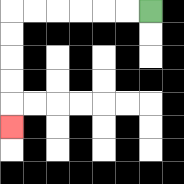{'start': '[6, 0]', 'end': '[0, 5]', 'path_directions': 'L,L,L,L,L,L,D,D,D,D,D', 'path_coordinates': '[[6, 0], [5, 0], [4, 0], [3, 0], [2, 0], [1, 0], [0, 0], [0, 1], [0, 2], [0, 3], [0, 4], [0, 5]]'}